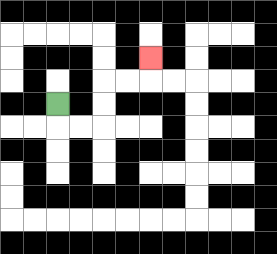{'start': '[2, 4]', 'end': '[6, 2]', 'path_directions': 'D,R,R,U,U,R,R,U', 'path_coordinates': '[[2, 4], [2, 5], [3, 5], [4, 5], [4, 4], [4, 3], [5, 3], [6, 3], [6, 2]]'}